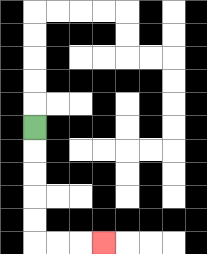{'start': '[1, 5]', 'end': '[4, 10]', 'path_directions': 'D,D,D,D,D,R,R,R', 'path_coordinates': '[[1, 5], [1, 6], [1, 7], [1, 8], [1, 9], [1, 10], [2, 10], [3, 10], [4, 10]]'}